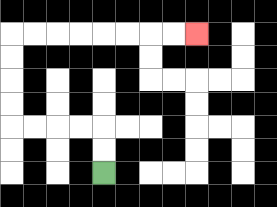{'start': '[4, 7]', 'end': '[8, 1]', 'path_directions': 'U,U,L,L,L,L,U,U,U,U,R,R,R,R,R,R,R,R', 'path_coordinates': '[[4, 7], [4, 6], [4, 5], [3, 5], [2, 5], [1, 5], [0, 5], [0, 4], [0, 3], [0, 2], [0, 1], [1, 1], [2, 1], [3, 1], [4, 1], [5, 1], [6, 1], [7, 1], [8, 1]]'}